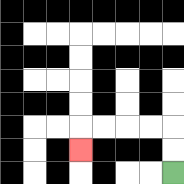{'start': '[7, 7]', 'end': '[3, 6]', 'path_directions': 'U,U,L,L,L,L,D', 'path_coordinates': '[[7, 7], [7, 6], [7, 5], [6, 5], [5, 5], [4, 5], [3, 5], [3, 6]]'}